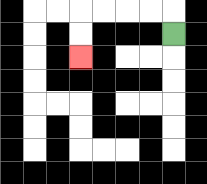{'start': '[7, 1]', 'end': '[3, 2]', 'path_directions': 'U,L,L,L,L,D,D', 'path_coordinates': '[[7, 1], [7, 0], [6, 0], [5, 0], [4, 0], [3, 0], [3, 1], [3, 2]]'}